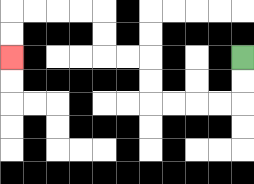{'start': '[10, 2]', 'end': '[0, 2]', 'path_directions': 'D,D,L,L,L,L,U,U,L,L,U,U,L,L,L,L,D,D', 'path_coordinates': '[[10, 2], [10, 3], [10, 4], [9, 4], [8, 4], [7, 4], [6, 4], [6, 3], [6, 2], [5, 2], [4, 2], [4, 1], [4, 0], [3, 0], [2, 0], [1, 0], [0, 0], [0, 1], [0, 2]]'}